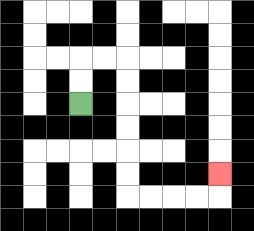{'start': '[3, 4]', 'end': '[9, 7]', 'path_directions': 'U,U,R,R,D,D,D,D,D,D,R,R,R,R,U', 'path_coordinates': '[[3, 4], [3, 3], [3, 2], [4, 2], [5, 2], [5, 3], [5, 4], [5, 5], [5, 6], [5, 7], [5, 8], [6, 8], [7, 8], [8, 8], [9, 8], [9, 7]]'}